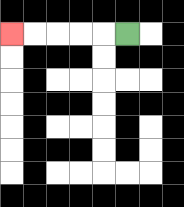{'start': '[5, 1]', 'end': '[0, 1]', 'path_directions': 'L,L,L,L,L', 'path_coordinates': '[[5, 1], [4, 1], [3, 1], [2, 1], [1, 1], [0, 1]]'}